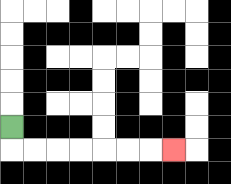{'start': '[0, 5]', 'end': '[7, 6]', 'path_directions': 'D,R,R,R,R,R,R,R', 'path_coordinates': '[[0, 5], [0, 6], [1, 6], [2, 6], [3, 6], [4, 6], [5, 6], [6, 6], [7, 6]]'}